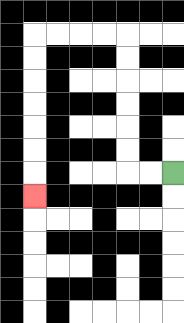{'start': '[7, 7]', 'end': '[1, 8]', 'path_directions': 'L,L,U,U,U,U,U,U,L,L,L,L,D,D,D,D,D,D,D', 'path_coordinates': '[[7, 7], [6, 7], [5, 7], [5, 6], [5, 5], [5, 4], [5, 3], [5, 2], [5, 1], [4, 1], [3, 1], [2, 1], [1, 1], [1, 2], [1, 3], [1, 4], [1, 5], [1, 6], [1, 7], [1, 8]]'}